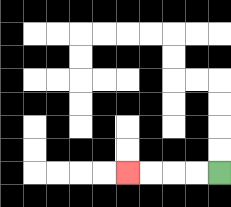{'start': '[9, 7]', 'end': '[5, 7]', 'path_directions': 'L,L,L,L', 'path_coordinates': '[[9, 7], [8, 7], [7, 7], [6, 7], [5, 7]]'}